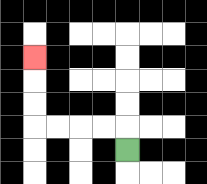{'start': '[5, 6]', 'end': '[1, 2]', 'path_directions': 'U,L,L,L,L,U,U,U', 'path_coordinates': '[[5, 6], [5, 5], [4, 5], [3, 5], [2, 5], [1, 5], [1, 4], [1, 3], [1, 2]]'}